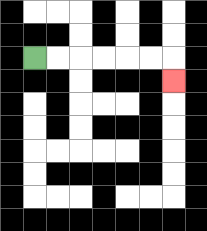{'start': '[1, 2]', 'end': '[7, 3]', 'path_directions': 'R,R,R,R,R,R,D', 'path_coordinates': '[[1, 2], [2, 2], [3, 2], [4, 2], [5, 2], [6, 2], [7, 2], [7, 3]]'}